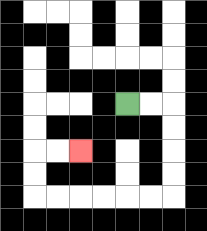{'start': '[5, 4]', 'end': '[3, 6]', 'path_directions': 'R,R,D,D,D,D,L,L,L,L,L,L,U,U,R,R', 'path_coordinates': '[[5, 4], [6, 4], [7, 4], [7, 5], [7, 6], [7, 7], [7, 8], [6, 8], [5, 8], [4, 8], [3, 8], [2, 8], [1, 8], [1, 7], [1, 6], [2, 6], [3, 6]]'}